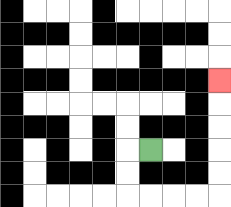{'start': '[6, 6]', 'end': '[9, 3]', 'path_directions': 'L,D,D,R,R,R,R,U,U,U,U,U', 'path_coordinates': '[[6, 6], [5, 6], [5, 7], [5, 8], [6, 8], [7, 8], [8, 8], [9, 8], [9, 7], [9, 6], [9, 5], [9, 4], [9, 3]]'}